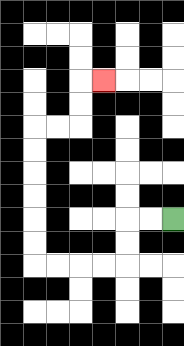{'start': '[7, 9]', 'end': '[4, 3]', 'path_directions': 'L,L,D,D,L,L,L,L,U,U,U,U,U,U,R,R,U,U,R', 'path_coordinates': '[[7, 9], [6, 9], [5, 9], [5, 10], [5, 11], [4, 11], [3, 11], [2, 11], [1, 11], [1, 10], [1, 9], [1, 8], [1, 7], [1, 6], [1, 5], [2, 5], [3, 5], [3, 4], [3, 3], [4, 3]]'}